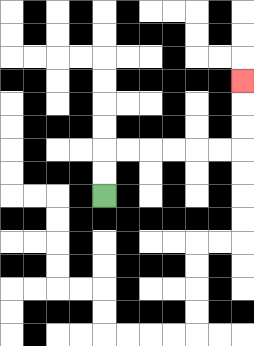{'start': '[4, 8]', 'end': '[10, 3]', 'path_directions': 'U,U,R,R,R,R,R,R,U,U,U', 'path_coordinates': '[[4, 8], [4, 7], [4, 6], [5, 6], [6, 6], [7, 6], [8, 6], [9, 6], [10, 6], [10, 5], [10, 4], [10, 3]]'}